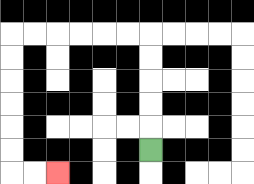{'start': '[6, 6]', 'end': '[2, 7]', 'path_directions': 'U,U,U,U,U,L,L,L,L,L,L,D,D,D,D,D,D,R,R', 'path_coordinates': '[[6, 6], [6, 5], [6, 4], [6, 3], [6, 2], [6, 1], [5, 1], [4, 1], [3, 1], [2, 1], [1, 1], [0, 1], [0, 2], [0, 3], [0, 4], [0, 5], [0, 6], [0, 7], [1, 7], [2, 7]]'}